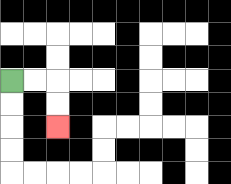{'start': '[0, 3]', 'end': '[2, 5]', 'path_directions': 'R,R,D,D', 'path_coordinates': '[[0, 3], [1, 3], [2, 3], [2, 4], [2, 5]]'}